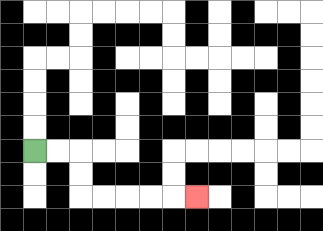{'start': '[1, 6]', 'end': '[8, 8]', 'path_directions': 'R,R,D,D,R,R,R,R,R', 'path_coordinates': '[[1, 6], [2, 6], [3, 6], [3, 7], [3, 8], [4, 8], [5, 8], [6, 8], [7, 8], [8, 8]]'}